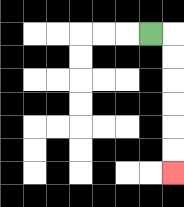{'start': '[6, 1]', 'end': '[7, 7]', 'path_directions': 'R,D,D,D,D,D,D', 'path_coordinates': '[[6, 1], [7, 1], [7, 2], [7, 3], [7, 4], [7, 5], [7, 6], [7, 7]]'}